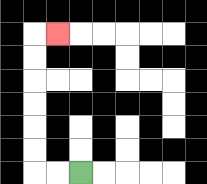{'start': '[3, 7]', 'end': '[2, 1]', 'path_directions': 'L,L,U,U,U,U,U,U,R', 'path_coordinates': '[[3, 7], [2, 7], [1, 7], [1, 6], [1, 5], [1, 4], [1, 3], [1, 2], [1, 1], [2, 1]]'}